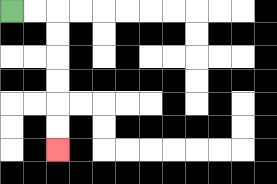{'start': '[0, 0]', 'end': '[2, 6]', 'path_directions': 'R,R,D,D,D,D,D,D', 'path_coordinates': '[[0, 0], [1, 0], [2, 0], [2, 1], [2, 2], [2, 3], [2, 4], [2, 5], [2, 6]]'}